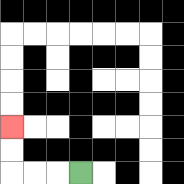{'start': '[3, 7]', 'end': '[0, 5]', 'path_directions': 'L,L,L,U,U', 'path_coordinates': '[[3, 7], [2, 7], [1, 7], [0, 7], [0, 6], [0, 5]]'}